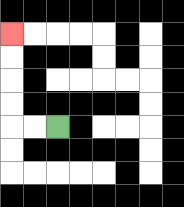{'start': '[2, 5]', 'end': '[0, 1]', 'path_directions': 'L,L,U,U,U,U', 'path_coordinates': '[[2, 5], [1, 5], [0, 5], [0, 4], [0, 3], [0, 2], [0, 1]]'}